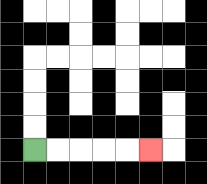{'start': '[1, 6]', 'end': '[6, 6]', 'path_directions': 'R,R,R,R,R', 'path_coordinates': '[[1, 6], [2, 6], [3, 6], [4, 6], [5, 6], [6, 6]]'}